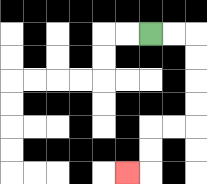{'start': '[6, 1]', 'end': '[5, 7]', 'path_directions': 'R,R,D,D,D,D,L,L,D,D,L', 'path_coordinates': '[[6, 1], [7, 1], [8, 1], [8, 2], [8, 3], [8, 4], [8, 5], [7, 5], [6, 5], [6, 6], [6, 7], [5, 7]]'}